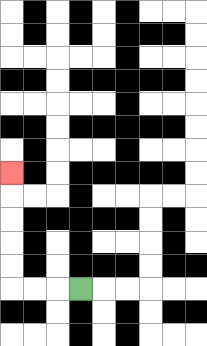{'start': '[3, 12]', 'end': '[0, 7]', 'path_directions': 'L,L,L,U,U,U,U,U', 'path_coordinates': '[[3, 12], [2, 12], [1, 12], [0, 12], [0, 11], [0, 10], [0, 9], [0, 8], [0, 7]]'}